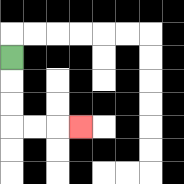{'start': '[0, 2]', 'end': '[3, 5]', 'path_directions': 'D,D,D,R,R,R', 'path_coordinates': '[[0, 2], [0, 3], [0, 4], [0, 5], [1, 5], [2, 5], [3, 5]]'}